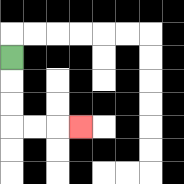{'start': '[0, 2]', 'end': '[3, 5]', 'path_directions': 'D,D,D,R,R,R', 'path_coordinates': '[[0, 2], [0, 3], [0, 4], [0, 5], [1, 5], [2, 5], [3, 5]]'}